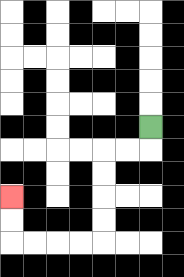{'start': '[6, 5]', 'end': '[0, 8]', 'path_directions': 'D,L,L,D,D,D,D,L,L,L,L,U,U', 'path_coordinates': '[[6, 5], [6, 6], [5, 6], [4, 6], [4, 7], [4, 8], [4, 9], [4, 10], [3, 10], [2, 10], [1, 10], [0, 10], [0, 9], [0, 8]]'}